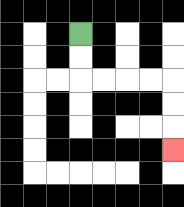{'start': '[3, 1]', 'end': '[7, 6]', 'path_directions': 'D,D,R,R,R,R,D,D,D', 'path_coordinates': '[[3, 1], [3, 2], [3, 3], [4, 3], [5, 3], [6, 3], [7, 3], [7, 4], [7, 5], [7, 6]]'}